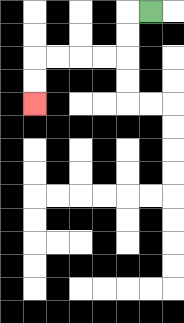{'start': '[6, 0]', 'end': '[1, 4]', 'path_directions': 'L,D,D,L,L,L,L,D,D', 'path_coordinates': '[[6, 0], [5, 0], [5, 1], [5, 2], [4, 2], [3, 2], [2, 2], [1, 2], [1, 3], [1, 4]]'}